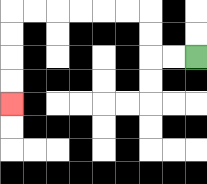{'start': '[8, 2]', 'end': '[0, 4]', 'path_directions': 'L,L,U,U,L,L,L,L,L,L,D,D,D,D', 'path_coordinates': '[[8, 2], [7, 2], [6, 2], [6, 1], [6, 0], [5, 0], [4, 0], [3, 0], [2, 0], [1, 0], [0, 0], [0, 1], [0, 2], [0, 3], [0, 4]]'}